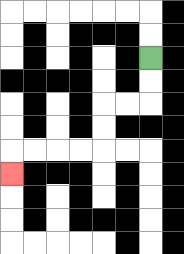{'start': '[6, 2]', 'end': '[0, 7]', 'path_directions': 'D,D,L,L,D,D,L,L,L,L,D', 'path_coordinates': '[[6, 2], [6, 3], [6, 4], [5, 4], [4, 4], [4, 5], [4, 6], [3, 6], [2, 6], [1, 6], [0, 6], [0, 7]]'}